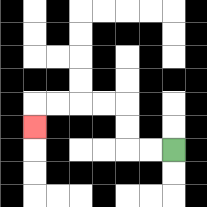{'start': '[7, 6]', 'end': '[1, 5]', 'path_directions': 'L,L,U,U,L,L,L,L,D', 'path_coordinates': '[[7, 6], [6, 6], [5, 6], [5, 5], [5, 4], [4, 4], [3, 4], [2, 4], [1, 4], [1, 5]]'}